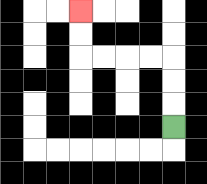{'start': '[7, 5]', 'end': '[3, 0]', 'path_directions': 'U,U,U,L,L,L,L,U,U', 'path_coordinates': '[[7, 5], [7, 4], [7, 3], [7, 2], [6, 2], [5, 2], [4, 2], [3, 2], [3, 1], [3, 0]]'}